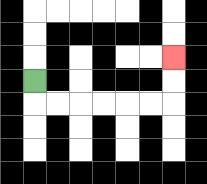{'start': '[1, 3]', 'end': '[7, 2]', 'path_directions': 'D,R,R,R,R,R,R,U,U', 'path_coordinates': '[[1, 3], [1, 4], [2, 4], [3, 4], [4, 4], [5, 4], [6, 4], [7, 4], [7, 3], [7, 2]]'}